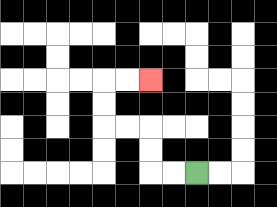{'start': '[8, 7]', 'end': '[6, 3]', 'path_directions': 'L,L,U,U,L,L,U,U,R,R', 'path_coordinates': '[[8, 7], [7, 7], [6, 7], [6, 6], [6, 5], [5, 5], [4, 5], [4, 4], [4, 3], [5, 3], [6, 3]]'}